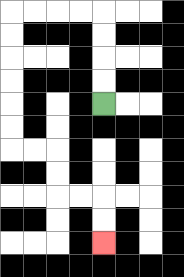{'start': '[4, 4]', 'end': '[4, 10]', 'path_directions': 'U,U,U,U,L,L,L,L,D,D,D,D,D,D,R,R,D,D,R,R,D,D', 'path_coordinates': '[[4, 4], [4, 3], [4, 2], [4, 1], [4, 0], [3, 0], [2, 0], [1, 0], [0, 0], [0, 1], [0, 2], [0, 3], [0, 4], [0, 5], [0, 6], [1, 6], [2, 6], [2, 7], [2, 8], [3, 8], [4, 8], [4, 9], [4, 10]]'}